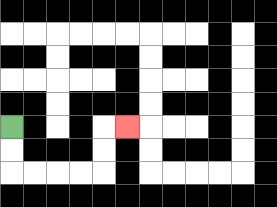{'start': '[0, 5]', 'end': '[5, 5]', 'path_directions': 'D,D,R,R,R,R,U,U,R', 'path_coordinates': '[[0, 5], [0, 6], [0, 7], [1, 7], [2, 7], [3, 7], [4, 7], [4, 6], [4, 5], [5, 5]]'}